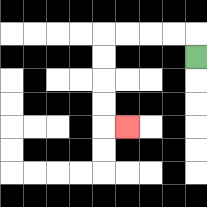{'start': '[8, 2]', 'end': '[5, 5]', 'path_directions': 'U,L,L,L,L,D,D,D,D,R', 'path_coordinates': '[[8, 2], [8, 1], [7, 1], [6, 1], [5, 1], [4, 1], [4, 2], [4, 3], [4, 4], [4, 5], [5, 5]]'}